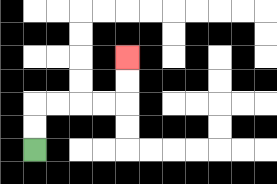{'start': '[1, 6]', 'end': '[5, 2]', 'path_directions': 'U,U,R,R,R,R,U,U', 'path_coordinates': '[[1, 6], [1, 5], [1, 4], [2, 4], [3, 4], [4, 4], [5, 4], [5, 3], [5, 2]]'}